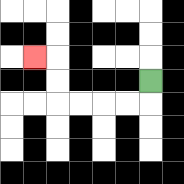{'start': '[6, 3]', 'end': '[1, 2]', 'path_directions': 'D,L,L,L,L,U,U,L', 'path_coordinates': '[[6, 3], [6, 4], [5, 4], [4, 4], [3, 4], [2, 4], [2, 3], [2, 2], [1, 2]]'}